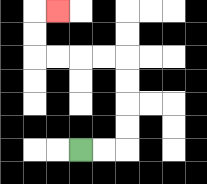{'start': '[3, 6]', 'end': '[2, 0]', 'path_directions': 'R,R,U,U,U,U,L,L,L,L,U,U,R', 'path_coordinates': '[[3, 6], [4, 6], [5, 6], [5, 5], [5, 4], [5, 3], [5, 2], [4, 2], [3, 2], [2, 2], [1, 2], [1, 1], [1, 0], [2, 0]]'}